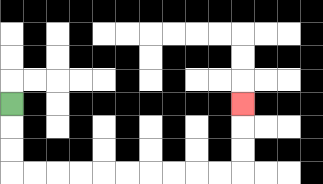{'start': '[0, 4]', 'end': '[10, 4]', 'path_directions': 'D,D,D,R,R,R,R,R,R,R,R,R,R,U,U,U', 'path_coordinates': '[[0, 4], [0, 5], [0, 6], [0, 7], [1, 7], [2, 7], [3, 7], [4, 7], [5, 7], [6, 7], [7, 7], [8, 7], [9, 7], [10, 7], [10, 6], [10, 5], [10, 4]]'}